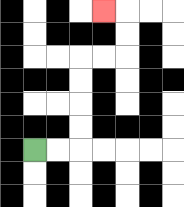{'start': '[1, 6]', 'end': '[4, 0]', 'path_directions': 'R,R,U,U,U,U,R,R,U,U,L', 'path_coordinates': '[[1, 6], [2, 6], [3, 6], [3, 5], [3, 4], [3, 3], [3, 2], [4, 2], [5, 2], [5, 1], [5, 0], [4, 0]]'}